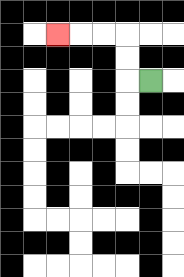{'start': '[6, 3]', 'end': '[2, 1]', 'path_directions': 'L,U,U,L,L,L', 'path_coordinates': '[[6, 3], [5, 3], [5, 2], [5, 1], [4, 1], [3, 1], [2, 1]]'}